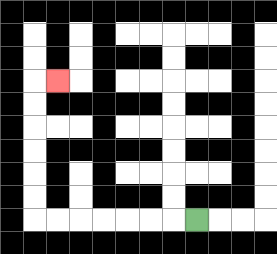{'start': '[8, 9]', 'end': '[2, 3]', 'path_directions': 'L,L,L,L,L,L,L,U,U,U,U,U,U,R', 'path_coordinates': '[[8, 9], [7, 9], [6, 9], [5, 9], [4, 9], [3, 9], [2, 9], [1, 9], [1, 8], [1, 7], [1, 6], [1, 5], [1, 4], [1, 3], [2, 3]]'}